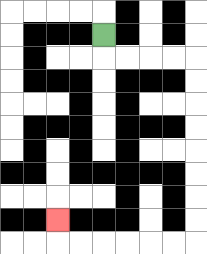{'start': '[4, 1]', 'end': '[2, 9]', 'path_directions': 'D,R,R,R,R,D,D,D,D,D,D,D,D,L,L,L,L,L,L,U', 'path_coordinates': '[[4, 1], [4, 2], [5, 2], [6, 2], [7, 2], [8, 2], [8, 3], [8, 4], [8, 5], [8, 6], [8, 7], [8, 8], [8, 9], [8, 10], [7, 10], [6, 10], [5, 10], [4, 10], [3, 10], [2, 10], [2, 9]]'}